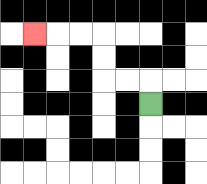{'start': '[6, 4]', 'end': '[1, 1]', 'path_directions': 'U,L,L,U,U,L,L,L', 'path_coordinates': '[[6, 4], [6, 3], [5, 3], [4, 3], [4, 2], [4, 1], [3, 1], [2, 1], [1, 1]]'}